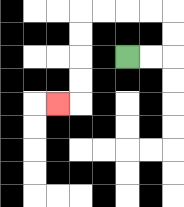{'start': '[5, 2]', 'end': '[2, 4]', 'path_directions': 'R,R,U,U,L,L,L,L,D,D,D,D,L', 'path_coordinates': '[[5, 2], [6, 2], [7, 2], [7, 1], [7, 0], [6, 0], [5, 0], [4, 0], [3, 0], [3, 1], [3, 2], [3, 3], [3, 4], [2, 4]]'}